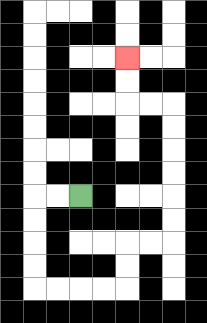{'start': '[3, 8]', 'end': '[5, 2]', 'path_directions': 'L,L,D,D,D,D,R,R,R,R,U,U,R,R,U,U,U,U,U,U,L,L,U,U', 'path_coordinates': '[[3, 8], [2, 8], [1, 8], [1, 9], [1, 10], [1, 11], [1, 12], [2, 12], [3, 12], [4, 12], [5, 12], [5, 11], [5, 10], [6, 10], [7, 10], [7, 9], [7, 8], [7, 7], [7, 6], [7, 5], [7, 4], [6, 4], [5, 4], [5, 3], [5, 2]]'}